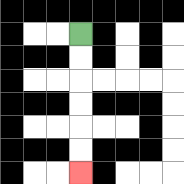{'start': '[3, 1]', 'end': '[3, 7]', 'path_directions': 'D,D,D,D,D,D', 'path_coordinates': '[[3, 1], [3, 2], [3, 3], [3, 4], [3, 5], [3, 6], [3, 7]]'}